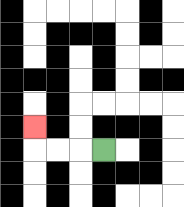{'start': '[4, 6]', 'end': '[1, 5]', 'path_directions': 'L,L,L,U', 'path_coordinates': '[[4, 6], [3, 6], [2, 6], [1, 6], [1, 5]]'}